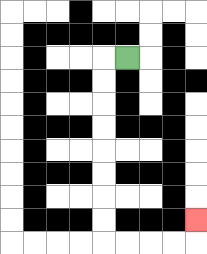{'start': '[5, 2]', 'end': '[8, 9]', 'path_directions': 'L,D,D,D,D,D,D,D,D,R,R,R,R,U', 'path_coordinates': '[[5, 2], [4, 2], [4, 3], [4, 4], [4, 5], [4, 6], [4, 7], [4, 8], [4, 9], [4, 10], [5, 10], [6, 10], [7, 10], [8, 10], [8, 9]]'}